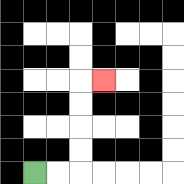{'start': '[1, 7]', 'end': '[4, 3]', 'path_directions': 'R,R,U,U,U,U,R', 'path_coordinates': '[[1, 7], [2, 7], [3, 7], [3, 6], [3, 5], [3, 4], [3, 3], [4, 3]]'}